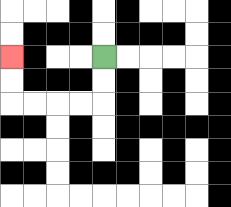{'start': '[4, 2]', 'end': '[0, 2]', 'path_directions': 'D,D,L,L,L,L,U,U', 'path_coordinates': '[[4, 2], [4, 3], [4, 4], [3, 4], [2, 4], [1, 4], [0, 4], [0, 3], [0, 2]]'}